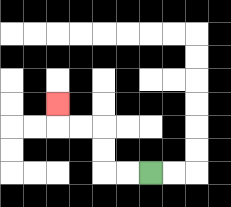{'start': '[6, 7]', 'end': '[2, 4]', 'path_directions': 'L,L,U,U,L,L,U', 'path_coordinates': '[[6, 7], [5, 7], [4, 7], [4, 6], [4, 5], [3, 5], [2, 5], [2, 4]]'}